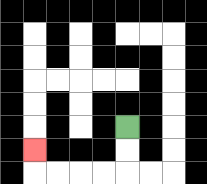{'start': '[5, 5]', 'end': '[1, 6]', 'path_directions': 'D,D,L,L,L,L,U', 'path_coordinates': '[[5, 5], [5, 6], [5, 7], [4, 7], [3, 7], [2, 7], [1, 7], [1, 6]]'}